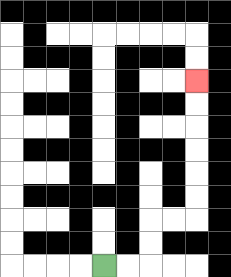{'start': '[4, 11]', 'end': '[8, 3]', 'path_directions': 'R,R,U,U,R,R,U,U,U,U,U,U', 'path_coordinates': '[[4, 11], [5, 11], [6, 11], [6, 10], [6, 9], [7, 9], [8, 9], [8, 8], [8, 7], [8, 6], [8, 5], [8, 4], [8, 3]]'}